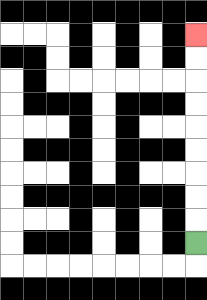{'start': '[8, 10]', 'end': '[8, 1]', 'path_directions': 'U,U,U,U,U,U,U,U,U', 'path_coordinates': '[[8, 10], [8, 9], [8, 8], [8, 7], [8, 6], [8, 5], [8, 4], [8, 3], [8, 2], [8, 1]]'}